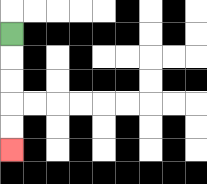{'start': '[0, 1]', 'end': '[0, 6]', 'path_directions': 'D,D,D,D,D', 'path_coordinates': '[[0, 1], [0, 2], [0, 3], [0, 4], [0, 5], [0, 6]]'}